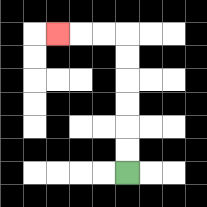{'start': '[5, 7]', 'end': '[2, 1]', 'path_directions': 'U,U,U,U,U,U,L,L,L', 'path_coordinates': '[[5, 7], [5, 6], [5, 5], [5, 4], [5, 3], [5, 2], [5, 1], [4, 1], [3, 1], [2, 1]]'}